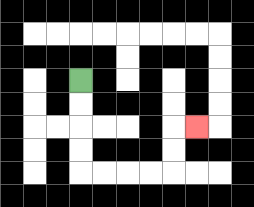{'start': '[3, 3]', 'end': '[8, 5]', 'path_directions': 'D,D,D,D,R,R,R,R,U,U,R', 'path_coordinates': '[[3, 3], [3, 4], [3, 5], [3, 6], [3, 7], [4, 7], [5, 7], [6, 7], [7, 7], [7, 6], [7, 5], [8, 5]]'}